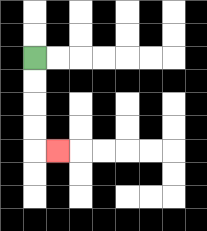{'start': '[1, 2]', 'end': '[2, 6]', 'path_directions': 'D,D,D,D,R', 'path_coordinates': '[[1, 2], [1, 3], [1, 4], [1, 5], [1, 6], [2, 6]]'}